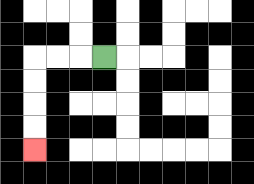{'start': '[4, 2]', 'end': '[1, 6]', 'path_directions': 'L,L,L,D,D,D,D', 'path_coordinates': '[[4, 2], [3, 2], [2, 2], [1, 2], [1, 3], [1, 4], [1, 5], [1, 6]]'}